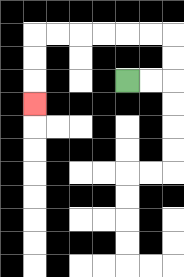{'start': '[5, 3]', 'end': '[1, 4]', 'path_directions': 'R,R,U,U,L,L,L,L,L,L,D,D,D', 'path_coordinates': '[[5, 3], [6, 3], [7, 3], [7, 2], [7, 1], [6, 1], [5, 1], [4, 1], [3, 1], [2, 1], [1, 1], [1, 2], [1, 3], [1, 4]]'}